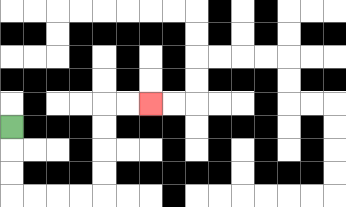{'start': '[0, 5]', 'end': '[6, 4]', 'path_directions': 'D,D,D,R,R,R,R,U,U,U,U,R,R', 'path_coordinates': '[[0, 5], [0, 6], [0, 7], [0, 8], [1, 8], [2, 8], [3, 8], [4, 8], [4, 7], [4, 6], [4, 5], [4, 4], [5, 4], [6, 4]]'}